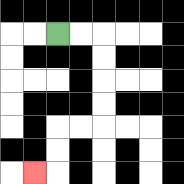{'start': '[2, 1]', 'end': '[1, 7]', 'path_directions': 'R,R,D,D,D,D,L,L,D,D,L', 'path_coordinates': '[[2, 1], [3, 1], [4, 1], [4, 2], [4, 3], [4, 4], [4, 5], [3, 5], [2, 5], [2, 6], [2, 7], [1, 7]]'}